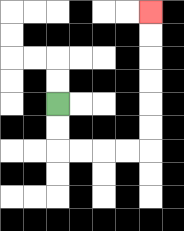{'start': '[2, 4]', 'end': '[6, 0]', 'path_directions': 'D,D,R,R,R,R,U,U,U,U,U,U', 'path_coordinates': '[[2, 4], [2, 5], [2, 6], [3, 6], [4, 6], [5, 6], [6, 6], [6, 5], [6, 4], [6, 3], [6, 2], [6, 1], [6, 0]]'}